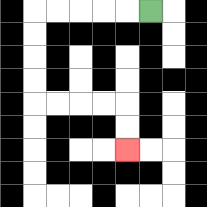{'start': '[6, 0]', 'end': '[5, 6]', 'path_directions': 'L,L,L,L,L,D,D,D,D,R,R,R,R,D,D', 'path_coordinates': '[[6, 0], [5, 0], [4, 0], [3, 0], [2, 0], [1, 0], [1, 1], [1, 2], [1, 3], [1, 4], [2, 4], [3, 4], [4, 4], [5, 4], [5, 5], [5, 6]]'}